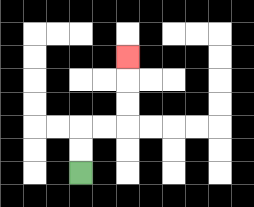{'start': '[3, 7]', 'end': '[5, 2]', 'path_directions': 'U,U,R,R,U,U,U', 'path_coordinates': '[[3, 7], [3, 6], [3, 5], [4, 5], [5, 5], [5, 4], [5, 3], [5, 2]]'}